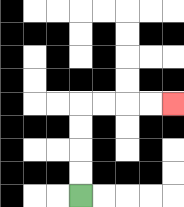{'start': '[3, 8]', 'end': '[7, 4]', 'path_directions': 'U,U,U,U,R,R,R,R', 'path_coordinates': '[[3, 8], [3, 7], [3, 6], [3, 5], [3, 4], [4, 4], [5, 4], [6, 4], [7, 4]]'}